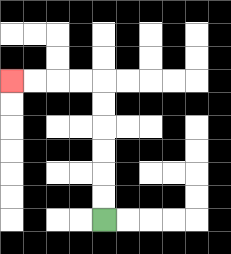{'start': '[4, 9]', 'end': '[0, 3]', 'path_directions': 'U,U,U,U,U,U,L,L,L,L', 'path_coordinates': '[[4, 9], [4, 8], [4, 7], [4, 6], [4, 5], [4, 4], [4, 3], [3, 3], [2, 3], [1, 3], [0, 3]]'}